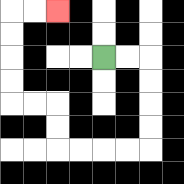{'start': '[4, 2]', 'end': '[2, 0]', 'path_directions': 'R,R,D,D,D,D,L,L,L,L,U,U,L,L,U,U,U,U,R,R', 'path_coordinates': '[[4, 2], [5, 2], [6, 2], [6, 3], [6, 4], [6, 5], [6, 6], [5, 6], [4, 6], [3, 6], [2, 6], [2, 5], [2, 4], [1, 4], [0, 4], [0, 3], [0, 2], [0, 1], [0, 0], [1, 0], [2, 0]]'}